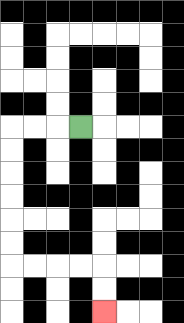{'start': '[3, 5]', 'end': '[4, 13]', 'path_directions': 'L,L,L,D,D,D,D,D,D,R,R,R,R,D,D', 'path_coordinates': '[[3, 5], [2, 5], [1, 5], [0, 5], [0, 6], [0, 7], [0, 8], [0, 9], [0, 10], [0, 11], [1, 11], [2, 11], [3, 11], [4, 11], [4, 12], [4, 13]]'}